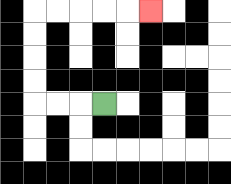{'start': '[4, 4]', 'end': '[6, 0]', 'path_directions': 'L,L,L,U,U,U,U,R,R,R,R,R', 'path_coordinates': '[[4, 4], [3, 4], [2, 4], [1, 4], [1, 3], [1, 2], [1, 1], [1, 0], [2, 0], [3, 0], [4, 0], [5, 0], [6, 0]]'}